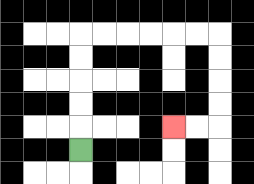{'start': '[3, 6]', 'end': '[7, 5]', 'path_directions': 'U,U,U,U,U,R,R,R,R,R,R,D,D,D,D,L,L', 'path_coordinates': '[[3, 6], [3, 5], [3, 4], [3, 3], [3, 2], [3, 1], [4, 1], [5, 1], [6, 1], [7, 1], [8, 1], [9, 1], [9, 2], [9, 3], [9, 4], [9, 5], [8, 5], [7, 5]]'}